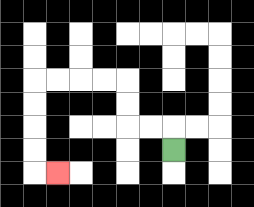{'start': '[7, 6]', 'end': '[2, 7]', 'path_directions': 'U,L,L,U,U,L,L,L,L,D,D,D,D,R', 'path_coordinates': '[[7, 6], [7, 5], [6, 5], [5, 5], [5, 4], [5, 3], [4, 3], [3, 3], [2, 3], [1, 3], [1, 4], [1, 5], [1, 6], [1, 7], [2, 7]]'}